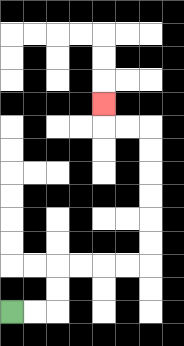{'start': '[0, 13]', 'end': '[4, 4]', 'path_directions': 'R,R,U,U,R,R,R,R,U,U,U,U,U,U,L,L,U', 'path_coordinates': '[[0, 13], [1, 13], [2, 13], [2, 12], [2, 11], [3, 11], [4, 11], [5, 11], [6, 11], [6, 10], [6, 9], [6, 8], [6, 7], [6, 6], [6, 5], [5, 5], [4, 5], [4, 4]]'}